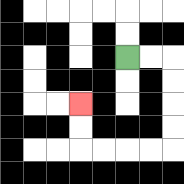{'start': '[5, 2]', 'end': '[3, 4]', 'path_directions': 'R,R,D,D,D,D,L,L,L,L,U,U', 'path_coordinates': '[[5, 2], [6, 2], [7, 2], [7, 3], [7, 4], [7, 5], [7, 6], [6, 6], [5, 6], [4, 6], [3, 6], [3, 5], [3, 4]]'}